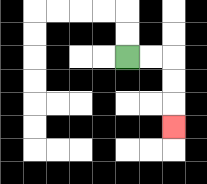{'start': '[5, 2]', 'end': '[7, 5]', 'path_directions': 'R,R,D,D,D', 'path_coordinates': '[[5, 2], [6, 2], [7, 2], [7, 3], [7, 4], [7, 5]]'}